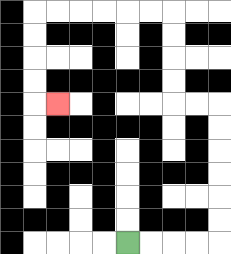{'start': '[5, 10]', 'end': '[2, 4]', 'path_directions': 'R,R,R,R,U,U,U,U,U,U,L,L,U,U,U,U,L,L,L,L,L,L,D,D,D,D,R', 'path_coordinates': '[[5, 10], [6, 10], [7, 10], [8, 10], [9, 10], [9, 9], [9, 8], [9, 7], [9, 6], [9, 5], [9, 4], [8, 4], [7, 4], [7, 3], [7, 2], [7, 1], [7, 0], [6, 0], [5, 0], [4, 0], [3, 0], [2, 0], [1, 0], [1, 1], [1, 2], [1, 3], [1, 4], [2, 4]]'}